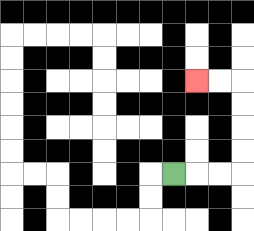{'start': '[7, 7]', 'end': '[8, 3]', 'path_directions': 'R,R,R,U,U,U,U,L,L', 'path_coordinates': '[[7, 7], [8, 7], [9, 7], [10, 7], [10, 6], [10, 5], [10, 4], [10, 3], [9, 3], [8, 3]]'}